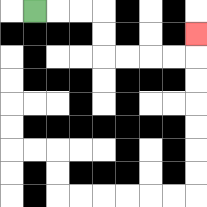{'start': '[1, 0]', 'end': '[8, 1]', 'path_directions': 'R,R,R,D,D,R,R,R,R,U', 'path_coordinates': '[[1, 0], [2, 0], [3, 0], [4, 0], [4, 1], [4, 2], [5, 2], [6, 2], [7, 2], [8, 2], [8, 1]]'}